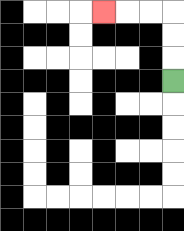{'start': '[7, 3]', 'end': '[4, 0]', 'path_directions': 'U,U,U,L,L,L', 'path_coordinates': '[[7, 3], [7, 2], [7, 1], [7, 0], [6, 0], [5, 0], [4, 0]]'}